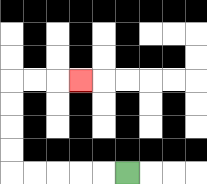{'start': '[5, 7]', 'end': '[3, 3]', 'path_directions': 'L,L,L,L,L,U,U,U,U,R,R,R', 'path_coordinates': '[[5, 7], [4, 7], [3, 7], [2, 7], [1, 7], [0, 7], [0, 6], [0, 5], [0, 4], [0, 3], [1, 3], [2, 3], [3, 3]]'}